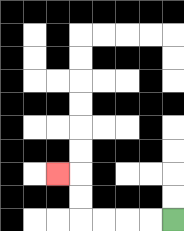{'start': '[7, 9]', 'end': '[2, 7]', 'path_directions': 'L,L,L,L,U,U,L', 'path_coordinates': '[[7, 9], [6, 9], [5, 9], [4, 9], [3, 9], [3, 8], [3, 7], [2, 7]]'}